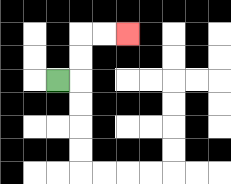{'start': '[2, 3]', 'end': '[5, 1]', 'path_directions': 'R,U,U,R,R', 'path_coordinates': '[[2, 3], [3, 3], [3, 2], [3, 1], [4, 1], [5, 1]]'}